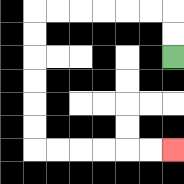{'start': '[7, 2]', 'end': '[7, 6]', 'path_directions': 'U,U,L,L,L,L,L,L,D,D,D,D,D,D,R,R,R,R,R,R', 'path_coordinates': '[[7, 2], [7, 1], [7, 0], [6, 0], [5, 0], [4, 0], [3, 0], [2, 0], [1, 0], [1, 1], [1, 2], [1, 3], [1, 4], [1, 5], [1, 6], [2, 6], [3, 6], [4, 6], [5, 6], [6, 6], [7, 6]]'}